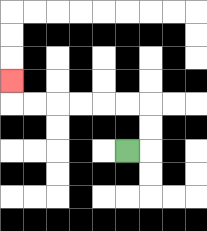{'start': '[5, 6]', 'end': '[0, 3]', 'path_directions': 'R,U,U,L,L,L,L,L,L,U', 'path_coordinates': '[[5, 6], [6, 6], [6, 5], [6, 4], [5, 4], [4, 4], [3, 4], [2, 4], [1, 4], [0, 4], [0, 3]]'}